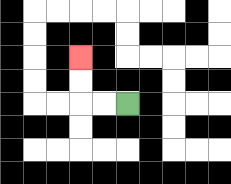{'start': '[5, 4]', 'end': '[3, 2]', 'path_directions': 'L,L,U,U', 'path_coordinates': '[[5, 4], [4, 4], [3, 4], [3, 3], [3, 2]]'}